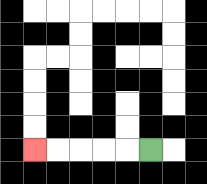{'start': '[6, 6]', 'end': '[1, 6]', 'path_directions': 'L,L,L,L,L', 'path_coordinates': '[[6, 6], [5, 6], [4, 6], [3, 6], [2, 6], [1, 6]]'}